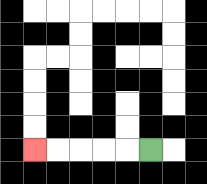{'start': '[6, 6]', 'end': '[1, 6]', 'path_directions': 'L,L,L,L,L', 'path_coordinates': '[[6, 6], [5, 6], [4, 6], [3, 6], [2, 6], [1, 6]]'}